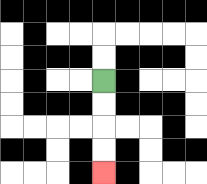{'start': '[4, 3]', 'end': '[4, 7]', 'path_directions': 'D,D,D,D', 'path_coordinates': '[[4, 3], [4, 4], [4, 5], [4, 6], [4, 7]]'}